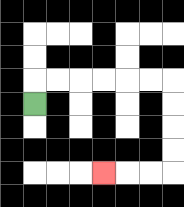{'start': '[1, 4]', 'end': '[4, 7]', 'path_directions': 'U,R,R,R,R,R,R,D,D,D,D,L,L,L', 'path_coordinates': '[[1, 4], [1, 3], [2, 3], [3, 3], [4, 3], [5, 3], [6, 3], [7, 3], [7, 4], [7, 5], [7, 6], [7, 7], [6, 7], [5, 7], [4, 7]]'}